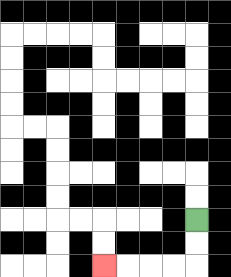{'start': '[8, 9]', 'end': '[4, 11]', 'path_directions': 'D,D,L,L,L,L', 'path_coordinates': '[[8, 9], [8, 10], [8, 11], [7, 11], [6, 11], [5, 11], [4, 11]]'}